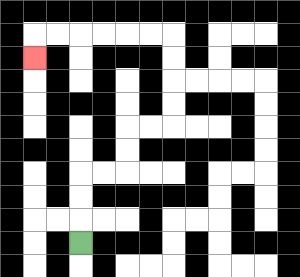{'start': '[3, 10]', 'end': '[1, 2]', 'path_directions': 'U,U,U,R,R,U,U,R,R,U,U,U,U,L,L,L,L,L,L,D', 'path_coordinates': '[[3, 10], [3, 9], [3, 8], [3, 7], [4, 7], [5, 7], [5, 6], [5, 5], [6, 5], [7, 5], [7, 4], [7, 3], [7, 2], [7, 1], [6, 1], [5, 1], [4, 1], [3, 1], [2, 1], [1, 1], [1, 2]]'}